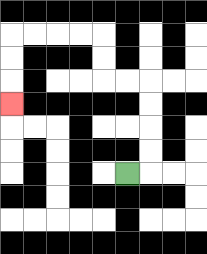{'start': '[5, 7]', 'end': '[0, 4]', 'path_directions': 'R,U,U,U,U,L,L,U,U,L,L,L,L,D,D,D', 'path_coordinates': '[[5, 7], [6, 7], [6, 6], [6, 5], [6, 4], [6, 3], [5, 3], [4, 3], [4, 2], [4, 1], [3, 1], [2, 1], [1, 1], [0, 1], [0, 2], [0, 3], [0, 4]]'}